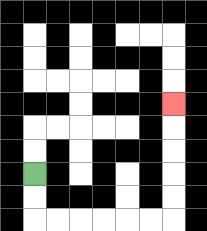{'start': '[1, 7]', 'end': '[7, 4]', 'path_directions': 'D,D,R,R,R,R,R,R,U,U,U,U,U', 'path_coordinates': '[[1, 7], [1, 8], [1, 9], [2, 9], [3, 9], [4, 9], [5, 9], [6, 9], [7, 9], [7, 8], [7, 7], [7, 6], [7, 5], [7, 4]]'}